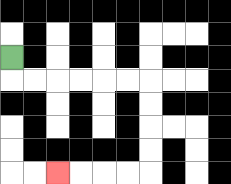{'start': '[0, 2]', 'end': '[2, 7]', 'path_directions': 'D,R,R,R,R,R,R,D,D,D,D,L,L,L,L', 'path_coordinates': '[[0, 2], [0, 3], [1, 3], [2, 3], [3, 3], [4, 3], [5, 3], [6, 3], [6, 4], [6, 5], [6, 6], [6, 7], [5, 7], [4, 7], [3, 7], [2, 7]]'}